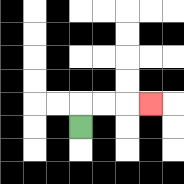{'start': '[3, 5]', 'end': '[6, 4]', 'path_directions': 'U,R,R,R', 'path_coordinates': '[[3, 5], [3, 4], [4, 4], [5, 4], [6, 4]]'}